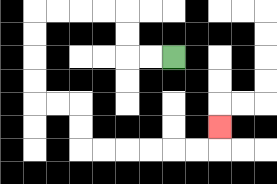{'start': '[7, 2]', 'end': '[9, 5]', 'path_directions': 'L,L,U,U,L,L,L,L,D,D,D,D,R,R,D,D,R,R,R,R,R,R,U', 'path_coordinates': '[[7, 2], [6, 2], [5, 2], [5, 1], [5, 0], [4, 0], [3, 0], [2, 0], [1, 0], [1, 1], [1, 2], [1, 3], [1, 4], [2, 4], [3, 4], [3, 5], [3, 6], [4, 6], [5, 6], [6, 6], [7, 6], [8, 6], [9, 6], [9, 5]]'}